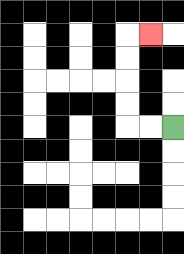{'start': '[7, 5]', 'end': '[6, 1]', 'path_directions': 'L,L,U,U,U,U,R', 'path_coordinates': '[[7, 5], [6, 5], [5, 5], [5, 4], [5, 3], [5, 2], [5, 1], [6, 1]]'}